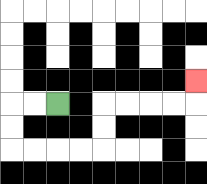{'start': '[2, 4]', 'end': '[8, 3]', 'path_directions': 'L,L,D,D,R,R,R,R,U,U,R,R,R,R,U', 'path_coordinates': '[[2, 4], [1, 4], [0, 4], [0, 5], [0, 6], [1, 6], [2, 6], [3, 6], [4, 6], [4, 5], [4, 4], [5, 4], [6, 4], [7, 4], [8, 4], [8, 3]]'}